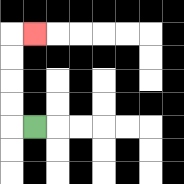{'start': '[1, 5]', 'end': '[1, 1]', 'path_directions': 'L,U,U,U,U,R', 'path_coordinates': '[[1, 5], [0, 5], [0, 4], [0, 3], [0, 2], [0, 1], [1, 1]]'}